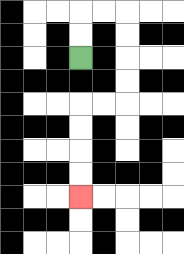{'start': '[3, 2]', 'end': '[3, 8]', 'path_directions': 'U,U,R,R,D,D,D,D,L,L,D,D,D,D', 'path_coordinates': '[[3, 2], [3, 1], [3, 0], [4, 0], [5, 0], [5, 1], [5, 2], [5, 3], [5, 4], [4, 4], [3, 4], [3, 5], [3, 6], [3, 7], [3, 8]]'}